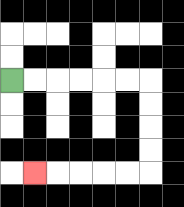{'start': '[0, 3]', 'end': '[1, 7]', 'path_directions': 'R,R,R,R,R,R,D,D,D,D,L,L,L,L,L', 'path_coordinates': '[[0, 3], [1, 3], [2, 3], [3, 3], [4, 3], [5, 3], [6, 3], [6, 4], [6, 5], [6, 6], [6, 7], [5, 7], [4, 7], [3, 7], [2, 7], [1, 7]]'}